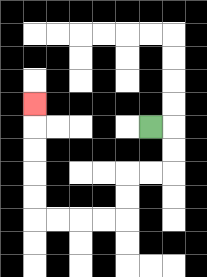{'start': '[6, 5]', 'end': '[1, 4]', 'path_directions': 'R,D,D,L,L,D,D,L,L,L,L,U,U,U,U,U', 'path_coordinates': '[[6, 5], [7, 5], [7, 6], [7, 7], [6, 7], [5, 7], [5, 8], [5, 9], [4, 9], [3, 9], [2, 9], [1, 9], [1, 8], [1, 7], [1, 6], [1, 5], [1, 4]]'}